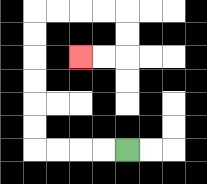{'start': '[5, 6]', 'end': '[3, 2]', 'path_directions': 'L,L,L,L,U,U,U,U,U,U,R,R,R,R,D,D,L,L', 'path_coordinates': '[[5, 6], [4, 6], [3, 6], [2, 6], [1, 6], [1, 5], [1, 4], [1, 3], [1, 2], [1, 1], [1, 0], [2, 0], [3, 0], [4, 0], [5, 0], [5, 1], [5, 2], [4, 2], [3, 2]]'}